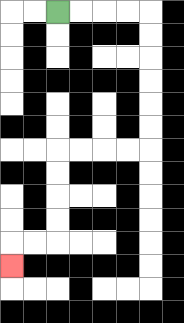{'start': '[2, 0]', 'end': '[0, 11]', 'path_directions': 'R,R,R,R,D,D,D,D,D,D,L,L,L,L,D,D,D,D,L,L,D', 'path_coordinates': '[[2, 0], [3, 0], [4, 0], [5, 0], [6, 0], [6, 1], [6, 2], [6, 3], [6, 4], [6, 5], [6, 6], [5, 6], [4, 6], [3, 6], [2, 6], [2, 7], [2, 8], [2, 9], [2, 10], [1, 10], [0, 10], [0, 11]]'}